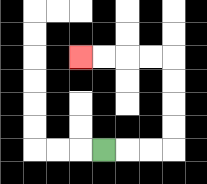{'start': '[4, 6]', 'end': '[3, 2]', 'path_directions': 'R,R,R,U,U,U,U,L,L,L,L', 'path_coordinates': '[[4, 6], [5, 6], [6, 6], [7, 6], [7, 5], [7, 4], [7, 3], [7, 2], [6, 2], [5, 2], [4, 2], [3, 2]]'}